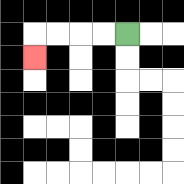{'start': '[5, 1]', 'end': '[1, 2]', 'path_directions': 'L,L,L,L,D', 'path_coordinates': '[[5, 1], [4, 1], [3, 1], [2, 1], [1, 1], [1, 2]]'}